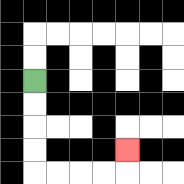{'start': '[1, 3]', 'end': '[5, 6]', 'path_directions': 'D,D,D,D,R,R,R,R,U', 'path_coordinates': '[[1, 3], [1, 4], [1, 5], [1, 6], [1, 7], [2, 7], [3, 7], [4, 7], [5, 7], [5, 6]]'}